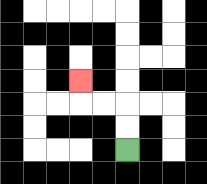{'start': '[5, 6]', 'end': '[3, 3]', 'path_directions': 'U,U,L,L,U', 'path_coordinates': '[[5, 6], [5, 5], [5, 4], [4, 4], [3, 4], [3, 3]]'}